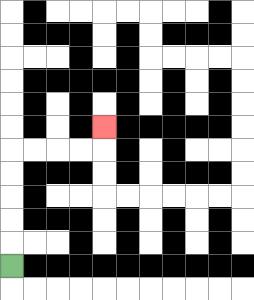{'start': '[0, 11]', 'end': '[4, 5]', 'path_directions': 'U,U,U,U,U,R,R,R,R,U', 'path_coordinates': '[[0, 11], [0, 10], [0, 9], [0, 8], [0, 7], [0, 6], [1, 6], [2, 6], [3, 6], [4, 6], [4, 5]]'}